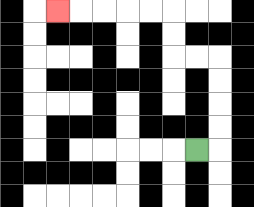{'start': '[8, 6]', 'end': '[2, 0]', 'path_directions': 'R,U,U,U,U,L,L,U,U,L,L,L,L,L', 'path_coordinates': '[[8, 6], [9, 6], [9, 5], [9, 4], [9, 3], [9, 2], [8, 2], [7, 2], [7, 1], [7, 0], [6, 0], [5, 0], [4, 0], [3, 0], [2, 0]]'}